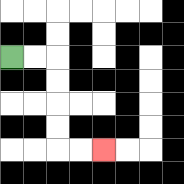{'start': '[0, 2]', 'end': '[4, 6]', 'path_directions': 'R,R,D,D,D,D,R,R', 'path_coordinates': '[[0, 2], [1, 2], [2, 2], [2, 3], [2, 4], [2, 5], [2, 6], [3, 6], [4, 6]]'}